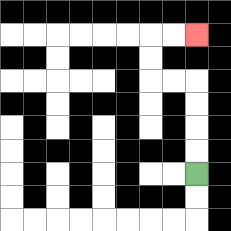{'start': '[8, 7]', 'end': '[8, 1]', 'path_directions': 'U,U,U,U,L,L,U,U,R,R', 'path_coordinates': '[[8, 7], [8, 6], [8, 5], [8, 4], [8, 3], [7, 3], [6, 3], [6, 2], [6, 1], [7, 1], [8, 1]]'}